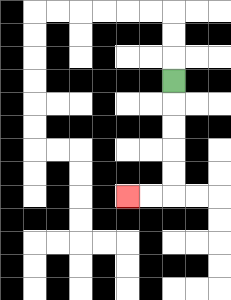{'start': '[7, 3]', 'end': '[5, 8]', 'path_directions': 'D,D,D,D,D,L,L', 'path_coordinates': '[[7, 3], [7, 4], [7, 5], [7, 6], [7, 7], [7, 8], [6, 8], [5, 8]]'}